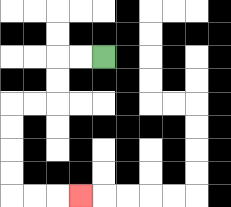{'start': '[4, 2]', 'end': '[3, 8]', 'path_directions': 'L,L,D,D,L,L,D,D,D,D,R,R,R', 'path_coordinates': '[[4, 2], [3, 2], [2, 2], [2, 3], [2, 4], [1, 4], [0, 4], [0, 5], [0, 6], [0, 7], [0, 8], [1, 8], [2, 8], [3, 8]]'}